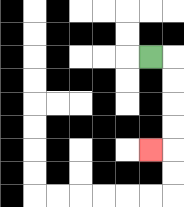{'start': '[6, 2]', 'end': '[6, 6]', 'path_directions': 'R,D,D,D,D,L', 'path_coordinates': '[[6, 2], [7, 2], [7, 3], [7, 4], [7, 5], [7, 6], [6, 6]]'}